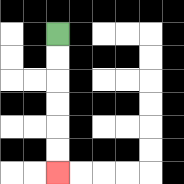{'start': '[2, 1]', 'end': '[2, 7]', 'path_directions': 'D,D,D,D,D,D', 'path_coordinates': '[[2, 1], [2, 2], [2, 3], [2, 4], [2, 5], [2, 6], [2, 7]]'}